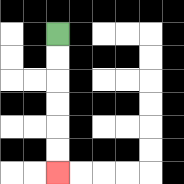{'start': '[2, 1]', 'end': '[2, 7]', 'path_directions': 'D,D,D,D,D,D', 'path_coordinates': '[[2, 1], [2, 2], [2, 3], [2, 4], [2, 5], [2, 6], [2, 7]]'}